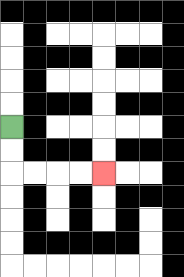{'start': '[0, 5]', 'end': '[4, 7]', 'path_directions': 'D,D,R,R,R,R', 'path_coordinates': '[[0, 5], [0, 6], [0, 7], [1, 7], [2, 7], [3, 7], [4, 7]]'}